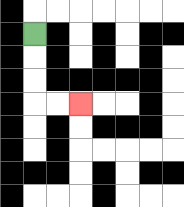{'start': '[1, 1]', 'end': '[3, 4]', 'path_directions': 'D,D,D,R,R', 'path_coordinates': '[[1, 1], [1, 2], [1, 3], [1, 4], [2, 4], [3, 4]]'}